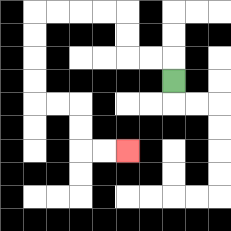{'start': '[7, 3]', 'end': '[5, 6]', 'path_directions': 'U,L,L,U,U,L,L,L,L,D,D,D,D,R,R,D,D,R,R', 'path_coordinates': '[[7, 3], [7, 2], [6, 2], [5, 2], [5, 1], [5, 0], [4, 0], [3, 0], [2, 0], [1, 0], [1, 1], [1, 2], [1, 3], [1, 4], [2, 4], [3, 4], [3, 5], [3, 6], [4, 6], [5, 6]]'}